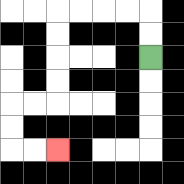{'start': '[6, 2]', 'end': '[2, 6]', 'path_directions': 'U,U,L,L,L,L,D,D,D,D,L,L,D,D,R,R', 'path_coordinates': '[[6, 2], [6, 1], [6, 0], [5, 0], [4, 0], [3, 0], [2, 0], [2, 1], [2, 2], [2, 3], [2, 4], [1, 4], [0, 4], [0, 5], [0, 6], [1, 6], [2, 6]]'}